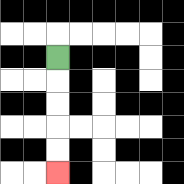{'start': '[2, 2]', 'end': '[2, 7]', 'path_directions': 'D,D,D,D,D', 'path_coordinates': '[[2, 2], [2, 3], [2, 4], [2, 5], [2, 6], [2, 7]]'}